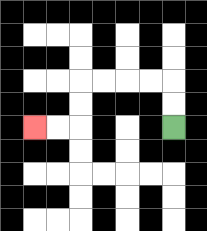{'start': '[7, 5]', 'end': '[1, 5]', 'path_directions': 'U,U,L,L,L,L,D,D,L,L', 'path_coordinates': '[[7, 5], [7, 4], [7, 3], [6, 3], [5, 3], [4, 3], [3, 3], [3, 4], [3, 5], [2, 5], [1, 5]]'}